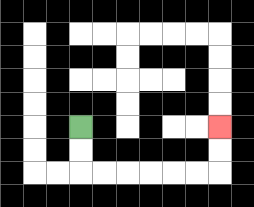{'start': '[3, 5]', 'end': '[9, 5]', 'path_directions': 'D,D,R,R,R,R,R,R,U,U', 'path_coordinates': '[[3, 5], [3, 6], [3, 7], [4, 7], [5, 7], [6, 7], [7, 7], [8, 7], [9, 7], [9, 6], [9, 5]]'}